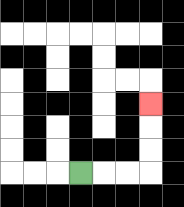{'start': '[3, 7]', 'end': '[6, 4]', 'path_directions': 'R,R,R,U,U,U', 'path_coordinates': '[[3, 7], [4, 7], [5, 7], [6, 7], [6, 6], [6, 5], [6, 4]]'}